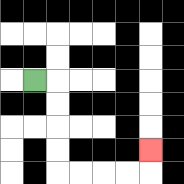{'start': '[1, 3]', 'end': '[6, 6]', 'path_directions': 'R,D,D,D,D,R,R,R,R,U', 'path_coordinates': '[[1, 3], [2, 3], [2, 4], [2, 5], [2, 6], [2, 7], [3, 7], [4, 7], [5, 7], [6, 7], [6, 6]]'}